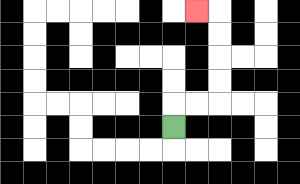{'start': '[7, 5]', 'end': '[8, 0]', 'path_directions': 'U,R,R,U,U,U,U,L', 'path_coordinates': '[[7, 5], [7, 4], [8, 4], [9, 4], [9, 3], [9, 2], [9, 1], [9, 0], [8, 0]]'}